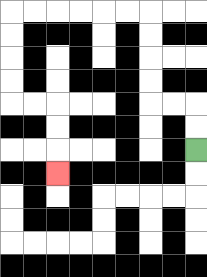{'start': '[8, 6]', 'end': '[2, 7]', 'path_directions': 'U,U,L,L,U,U,U,U,L,L,L,L,L,L,D,D,D,D,R,R,D,D,D', 'path_coordinates': '[[8, 6], [8, 5], [8, 4], [7, 4], [6, 4], [6, 3], [6, 2], [6, 1], [6, 0], [5, 0], [4, 0], [3, 0], [2, 0], [1, 0], [0, 0], [0, 1], [0, 2], [0, 3], [0, 4], [1, 4], [2, 4], [2, 5], [2, 6], [2, 7]]'}